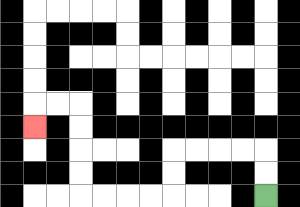{'start': '[11, 8]', 'end': '[1, 5]', 'path_directions': 'U,U,L,L,L,L,D,D,L,L,L,L,U,U,U,U,L,L,D', 'path_coordinates': '[[11, 8], [11, 7], [11, 6], [10, 6], [9, 6], [8, 6], [7, 6], [7, 7], [7, 8], [6, 8], [5, 8], [4, 8], [3, 8], [3, 7], [3, 6], [3, 5], [3, 4], [2, 4], [1, 4], [1, 5]]'}